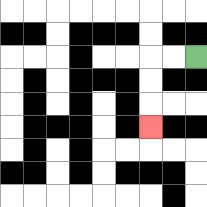{'start': '[8, 2]', 'end': '[6, 5]', 'path_directions': 'L,L,D,D,D', 'path_coordinates': '[[8, 2], [7, 2], [6, 2], [6, 3], [6, 4], [6, 5]]'}